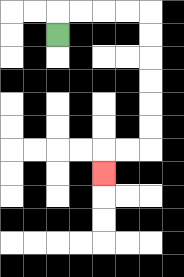{'start': '[2, 1]', 'end': '[4, 7]', 'path_directions': 'U,R,R,R,R,D,D,D,D,D,D,L,L,D', 'path_coordinates': '[[2, 1], [2, 0], [3, 0], [4, 0], [5, 0], [6, 0], [6, 1], [6, 2], [6, 3], [6, 4], [6, 5], [6, 6], [5, 6], [4, 6], [4, 7]]'}